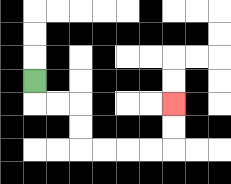{'start': '[1, 3]', 'end': '[7, 4]', 'path_directions': 'D,R,R,D,D,R,R,R,R,U,U', 'path_coordinates': '[[1, 3], [1, 4], [2, 4], [3, 4], [3, 5], [3, 6], [4, 6], [5, 6], [6, 6], [7, 6], [7, 5], [7, 4]]'}